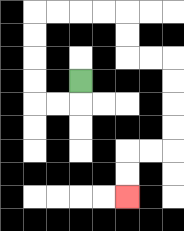{'start': '[3, 3]', 'end': '[5, 8]', 'path_directions': 'D,L,L,U,U,U,U,R,R,R,R,D,D,R,R,D,D,D,D,L,L,D,D', 'path_coordinates': '[[3, 3], [3, 4], [2, 4], [1, 4], [1, 3], [1, 2], [1, 1], [1, 0], [2, 0], [3, 0], [4, 0], [5, 0], [5, 1], [5, 2], [6, 2], [7, 2], [7, 3], [7, 4], [7, 5], [7, 6], [6, 6], [5, 6], [5, 7], [5, 8]]'}